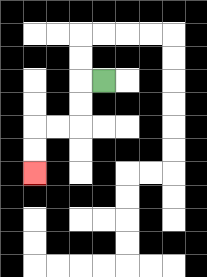{'start': '[4, 3]', 'end': '[1, 7]', 'path_directions': 'L,D,D,L,L,D,D', 'path_coordinates': '[[4, 3], [3, 3], [3, 4], [3, 5], [2, 5], [1, 5], [1, 6], [1, 7]]'}